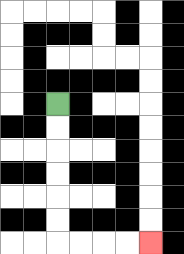{'start': '[2, 4]', 'end': '[6, 10]', 'path_directions': 'D,D,D,D,D,D,R,R,R,R', 'path_coordinates': '[[2, 4], [2, 5], [2, 6], [2, 7], [2, 8], [2, 9], [2, 10], [3, 10], [4, 10], [5, 10], [6, 10]]'}